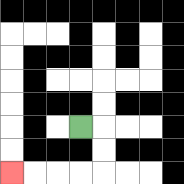{'start': '[3, 5]', 'end': '[0, 7]', 'path_directions': 'R,D,D,L,L,L,L', 'path_coordinates': '[[3, 5], [4, 5], [4, 6], [4, 7], [3, 7], [2, 7], [1, 7], [0, 7]]'}